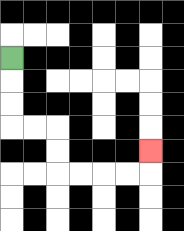{'start': '[0, 2]', 'end': '[6, 6]', 'path_directions': 'D,D,D,R,R,D,D,R,R,R,R,U', 'path_coordinates': '[[0, 2], [0, 3], [0, 4], [0, 5], [1, 5], [2, 5], [2, 6], [2, 7], [3, 7], [4, 7], [5, 7], [6, 7], [6, 6]]'}